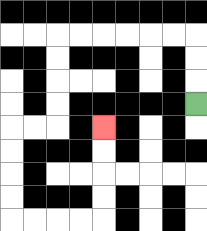{'start': '[8, 4]', 'end': '[4, 5]', 'path_directions': 'U,U,U,L,L,L,L,L,L,D,D,D,D,L,L,D,D,D,D,R,R,R,R,U,U,U,U', 'path_coordinates': '[[8, 4], [8, 3], [8, 2], [8, 1], [7, 1], [6, 1], [5, 1], [4, 1], [3, 1], [2, 1], [2, 2], [2, 3], [2, 4], [2, 5], [1, 5], [0, 5], [0, 6], [0, 7], [0, 8], [0, 9], [1, 9], [2, 9], [3, 9], [4, 9], [4, 8], [4, 7], [4, 6], [4, 5]]'}